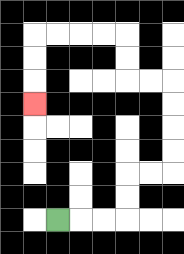{'start': '[2, 9]', 'end': '[1, 4]', 'path_directions': 'R,R,R,U,U,R,R,U,U,U,U,L,L,U,U,L,L,L,L,D,D,D', 'path_coordinates': '[[2, 9], [3, 9], [4, 9], [5, 9], [5, 8], [5, 7], [6, 7], [7, 7], [7, 6], [7, 5], [7, 4], [7, 3], [6, 3], [5, 3], [5, 2], [5, 1], [4, 1], [3, 1], [2, 1], [1, 1], [1, 2], [1, 3], [1, 4]]'}